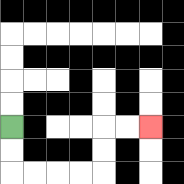{'start': '[0, 5]', 'end': '[6, 5]', 'path_directions': 'D,D,R,R,R,R,U,U,R,R', 'path_coordinates': '[[0, 5], [0, 6], [0, 7], [1, 7], [2, 7], [3, 7], [4, 7], [4, 6], [4, 5], [5, 5], [6, 5]]'}